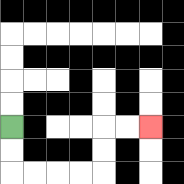{'start': '[0, 5]', 'end': '[6, 5]', 'path_directions': 'D,D,R,R,R,R,U,U,R,R', 'path_coordinates': '[[0, 5], [0, 6], [0, 7], [1, 7], [2, 7], [3, 7], [4, 7], [4, 6], [4, 5], [5, 5], [6, 5]]'}